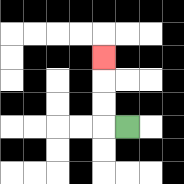{'start': '[5, 5]', 'end': '[4, 2]', 'path_directions': 'L,U,U,U', 'path_coordinates': '[[5, 5], [4, 5], [4, 4], [4, 3], [4, 2]]'}